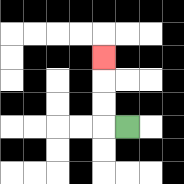{'start': '[5, 5]', 'end': '[4, 2]', 'path_directions': 'L,U,U,U', 'path_coordinates': '[[5, 5], [4, 5], [4, 4], [4, 3], [4, 2]]'}